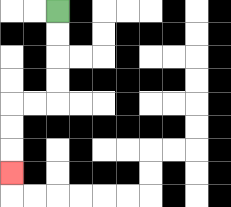{'start': '[2, 0]', 'end': '[0, 7]', 'path_directions': 'D,D,D,D,L,L,D,D,D', 'path_coordinates': '[[2, 0], [2, 1], [2, 2], [2, 3], [2, 4], [1, 4], [0, 4], [0, 5], [0, 6], [0, 7]]'}